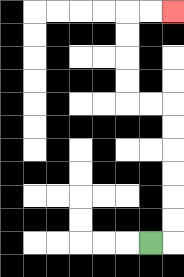{'start': '[6, 10]', 'end': '[7, 0]', 'path_directions': 'R,U,U,U,U,U,U,L,L,U,U,U,U,R,R', 'path_coordinates': '[[6, 10], [7, 10], [7, 9], [7, 8], [7, 7], [7, 6], [7, 5], [7, 4], [6, 4], [5, 4], [5, 3], [5, 2], [5, 1], [5, 0], [6, 0], [7, 0]]'}